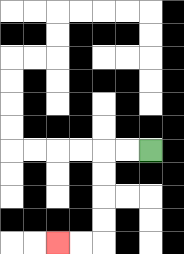{'start': '[6, 6]', 'end': '[2, 10]', 'path_directions': 'L,L,D,D,D,D,L,L', 'path_coordinates': '[[6, 6], [5, 6], [4, 6], [4, 7], [4, 8], [4, 9], [4, 10], [3, 10], [2, 10]]'}